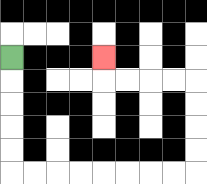{'start': '[0, 2]', 'end': '[4, 2]', 'path_directions': 'D,D,D,D,D,R,R,R,R,R,R,R,R,U,U,U,U,L,L,L,L,U', 'path_coordinates': '[[0, 2], [0, 3], [0, 4], [0, 5], [0, 6], [0, 7], [1, 7], [2, 7], [3, 7], [4, 7], [5, 7], [6, 7], [7, 7], [8, 7], [8, 6], [8, 5], [8, 4], [8, 3], [7, 3], [6, 3], [5, 3], [4, 3], [4, 2]]'}